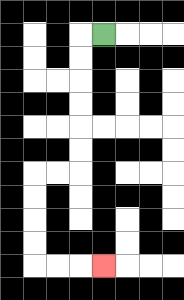{'start': '[4, 1]', 'end': '[4, 11]', 'path_directions': 'L,D,D,D,D,D,D,L,L,D,D,D,D,R,R,R', 'path_coordinates': '[[4, 1], [3, 1], [3, 2], [3, 3], [3, 4], [3, 5], [3, 6], [3, 7], [2, 7], [1, 7], [1, 8], [1, 9], [1, 10], [1, 11], [2, 11], [3, 11], [4, 11]]'}